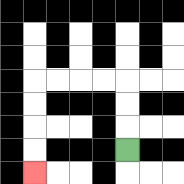{'start': '[5, 6]', 'end': '[1, 7]', 'path_directions': 'U,U,U,L,L,L,L,D,D,D,D', 'path_coordinates': '[[5, 6], [5, 5], [5, 4], [5, 3], [4, 3], [3, 3], [2, 3], [1, 3], [1, 4], [1, 5], [1, 6], [1, 7]]'}